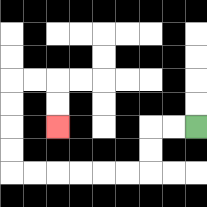{'start': '[8, 5]', 'end': '[2, 5]', 'path_directions': 'L,L,D,D,L,L,L,L,L,L,U,U,U,U,R,R,D,D', 'path_coordinates': '[[8, 5], [7, 5], [6, 5], [6, 6], [6, 7], [5, 7], [4, 7], [3, 7], [2, 7], [1, 7], [0, 7], [0, 6], [0, 5], [0, 4], [0, 3], [1, 3], [2, 3], [2, 4], [2, 5]]'}